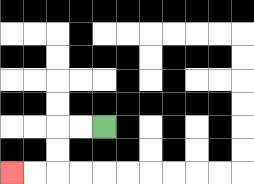{'start': '[4, 5]', 'end': '[0, 7]', 'path_directions': 'L,L,D,D,L,L', 'path_coordinates': '[[4, 5], [3, 5], [2, 5], [2, 6], [2, 7], [1, 7], [0, 7]]'}